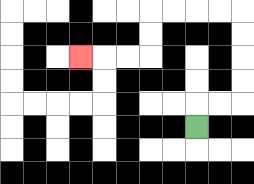{'start': '[8, 5]', 'end': '[3, 2]', 'path_directions': 'U,R,R,U,U,U,U,L,L,L,L,D,D,L,L,L', 'path_coordinates': '[[8, 5], [8, 4], [9, 4], [10, 4], [10, 3], [10, 2], [10, 1], [10, 0], [9, 0], [8, 0], [7, 0], [6, 0], [6, 1], [6, 2], [5, 2], [4, 2], [3, 2]]'}